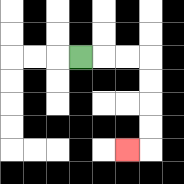{'start': '[3, 2]', 'end': '[5, 6]', 'path_directions': 'R,R,R,D,D,D,D,L', 'path_coordinates': '[[3, 2], [4, 2], [5, 2], [6, 2], [6, 3], [6, 4], [6, 5], [6, 6], [5, 6]]'}